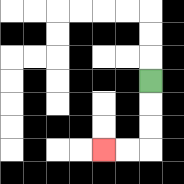{'start': '[6, 3]', 'end': '[4, 6]', 'path_directions': 'D,D,D,L,L', 'path_coordinates': '[[6, 3], [6, 4], [6, 5], [6, 6], [5, 6], [4, 6]]'}